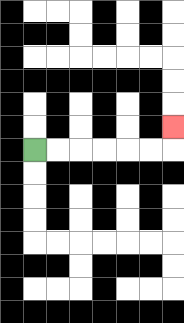{'start': '[1, 6]', 'end': '[7, 5]', 'path_directions': 'R,R,R,R,R,R,U', 'path_coordinates': '[[1, 6], [2, 6], [3, 6], [4, 6], [5, 6], [6, 6], [7, 6], [7, 5]]'}